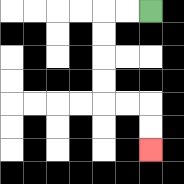{'start': '[6, 0]', 'end': '[6, 6]', 'path_directions': 'L,L,D,D,D,D,R,R,D,D', 'path_coordinates': '[[6, 0], [5, 0], [4, 0], [4, 1], [4, 2], [4, 3], [4, 4], [5, 4], [6, 4], [6, 5], [6, 6]]'}